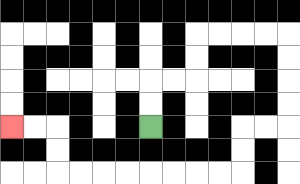{'start': '[6, 5]', 'end': '[0, 5]', 'path_directions': 'U,U,R,R,U,U,R,R,R,R,D,D,D,D,L,L,D,D,L,L,L,L,L,L,L,L,U,U,L,L', 'path_coordinates': '[[6, 5], [6, 4], [6, 3], [7, 3], [8, 3], [8, 2], [8, 1], [9, 1], [10, 1], [11, 1], [12, 1], [12, 2], [12, 3], [12, 4], [12, 5], [11, 5], [10, 5], [10, 6], [10, 7], [9, 7], [8, 7], [7, 7], [6, 7], [5, 7], [4, 7], [3, 7], [2, 7], [2, 6], [2, 5], [1, 5], [0, 5]]'}